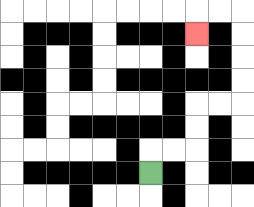{'start': '[6, 7]', 'end': '[8, 1]', 'path_directions': 'U,R,R,U,U,R,R,U,U,U,U,L,L,D', 'path_coordinates': '[[6, 7], [6, 6], [7, 6], [8, 6], [8, 5], [8, 4], [9, 4], [10, 4], [10, 3], [10, 2], [10, 1], [10, 0], [9, 0], [8, 0], [8, 1]]'}